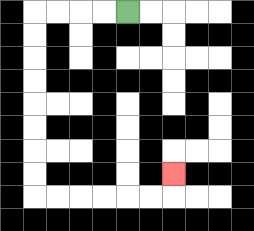{'start': '[5, 0]', 'end': '[7, 7]', 'path_directions': 'L,L,L,L,D,D,D,D,D,D,D,D,R,R,R,R,R,R,U', 'path_coordinates': '[[5, 0], [4, 0], [3, 0], [2, 0], [1, 0], [1, 1], [1, 2], [1, 3], [1, 4], [1, 5], [1, 6], [1, 7], [1, 8], [2, 8], [3, 8], [4, 8], [5, 8], [6, 8], [7, 8], [7, 7]]'}